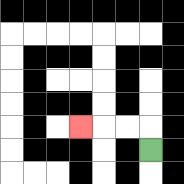{'start': '[6, 6]', 'end': '[3, 5]', 'path_directions': 'U,L,L,L', 'path_coordinates': '[[6, 6], [6, 5], [5, 5], [4, 5], [3, 5]]'}